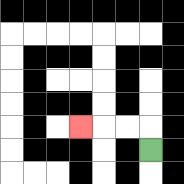{'start': '[6, 6]', 'end': '[3, 5]', 'path_directions': 'U,L,L,L', 'path_coordinates': '[[6, 6], [6, 5], [5, 5], [4, 5], [3, 5]]'}